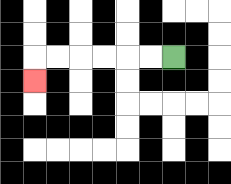{'start': '[7, 2]', 'end': '[1, 3]', 'path_directions': 'L,L,L,L,L,L,D', 'path_coordinates': '[[7, 2], [6, 2], [5, 2], [4, 2], [3, 2], [2, 2], [1, 2], [1, 3]]'}